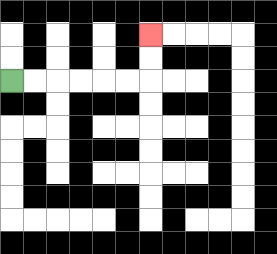{'start': '[0, 3]', 'end': '[6, 1]', 'path_directions': 'R,R,R,R,R,R,U,U', 'path_coordinates': '[[0, 3], [1, 3], [2, 3], [3, 3], [4, 3], [5, 3], [6, 3], [6, 2], [6, 1]]'}